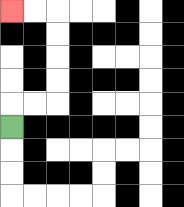{'start': '[0, 5]', 'end': '[0, 0]', 'path_directions': 'U,R,R,U,U,U,U,L,L', 'path_coordinates': '[[0, 5], [0, 4], [1, 4], [2, 4], [2, 3], [2, 2], [2, 1], [2, 0], [1, 0], [0, 0]]'}